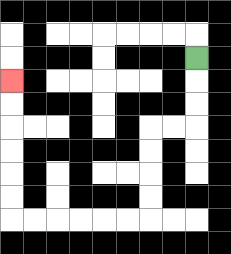{'start': '[8, 2]', 'end': '[0, 3]', 'path_directions': 'D,D,D,L,L,D,D,D,D,L,L,L,L,L,L,U,U,U,U,U,U', 'path_coordinates': '[[8, 2], [8, 3], [8, 4], [8, 5], [7, 5], [6, 5], [6, 6], [6, 7], [6, 8], [6, 9], [5, 9], [4, 9], [3, 9], [2, 9], [1, 9], [0, 9], [0, 8], [0, 7], [0, 6], [0, 5], [0, 4], [0, 3]]'}